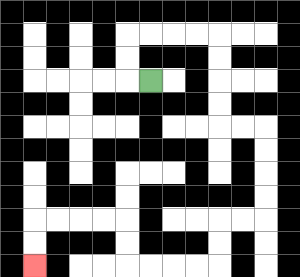{'start': '[6, 3]', 'end': '[1, 11]', 'path_directions': 'L,U,U,R,R,R,R,D,D,D,D,R,R,D,D,D,D,L,L,D,D,L,L,L,L,U,U,L,L,L,L,D,D', 'path_coordinates': '[[6, 3], [5, 3], [5, 2], [5, 1], [6, 1], [7, 1], [8, 1], [9, 1], [9, 2], [9, 3], [9, 4], [9, 5], [10, 5], [11, 5], [11, 6], [11, 7], [11, 8], [11, 9], [10, 9], [9, 9], [9, 10], [9, 11], [8, 11], [7, 11], [6, 11], [5, 11], [5, 10], [5, 9], [4, 9], [3, 9], [2, 9], [1, 9], [1, 10], [1, 11]]'}